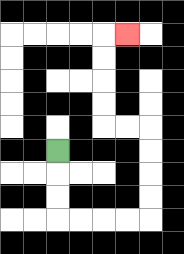{'start': '[2, 6]', 'end': '[5, 1]', 'path_directions': 'D,D,D,R,R,R,R,U,U,U,U,L,L,U,U,U,U,R', 'path_coordinates': '[[2, 6], [2, 7], [2, 8], [2, 9], [3, 9], [4, 9], [5, 9], [6, 9], [6, 8], [6, 7], [6, 6], [6, 5], [5, 5], [4, 5], [4, 4], [4, 3], [4, 2], [4, 1], [5, 1]]'}